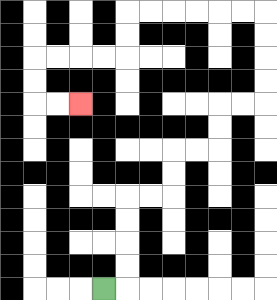{'start': '[4, 12]', 'end': '[3, 4]', 'path_directions': 'R,U,U,U,U,R,R,U,U,R,R,U,U,R,R,U,U,U,U,L,L,L,L,L,L,D,D,L,L,L,L,D,D,R,R', 'path_coordinates': '[[4, 12], [5, 12], [5, 11], [5, 10], [5, 9], [5, 8], [6, 8], [7, 8], [7, 7], [7, 6], [8, 6], [9, 6], [9, 5], [9, 4], [10, 4], [11, 4], [11, 3], [11, 2], [11, 1], [11, 0], [10, 0], [9, 0], [8, 0], [7, 0], [6, 0], [5, 0], [5, 1], [5, 2], [4, 2], [3, 2], [2, 2], [1, 2], [1, 3], [1, 4], [2, 4], [3, 4]]'}